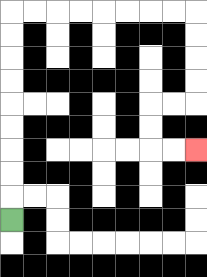{'start': '[0, 9]', 'end': '[8, 6]', 'path_directions': 'U,U,U,U,U,U,U,U,U,R,R,R,R,R,R,R,R,D,D,D,D,L,L,D,D,R,R', 'path_coordinates': '[[0, 9], [0, 8], [0, 7], [0, 6], [0, 5], [0, 4], [0, 3], [0, 2], [0, 1], [0, 0], [1, 0], [2, 0], [3, 0], [4, 0], [5, 0], [6, 0], [7, 0], [8, 0], [8, 1], [8, 2], [8, 3], [8, 4], [7, 4], [6, 4], [6, 5], [6, 6], [7, 6], [8, 6]]'}